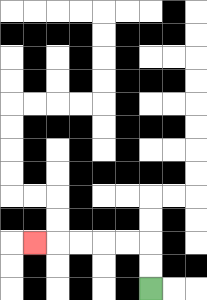{'start': '[6, 12]', 'end': '[1, 10]', 'path_directions': 'U,U,L,L,L,L,L', 'path_coordinates': '[[6, 12], [6, 11], [6, 10], [5, 10], [4, 10], [3, 10], [2, 10], [1, 10]]'}